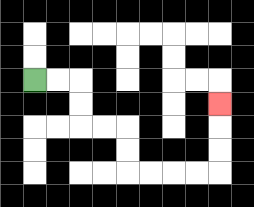{'start': '[1, 3]', 'end': '[9, 4]', 'path_directions': 'R,R,D,D,R,R,D,D,R,R,R,R,U,U,U', 'path_coordinates': '[[1, 3], [2, 3], [3, 3], [3, 4], [3, 5], [4, 5], [5, 5], [5, 6], [5, 7], [6, 7], [7, 7], [8, 7], [9, 7], [9, 6], [9, 5], [9, 4]]'}